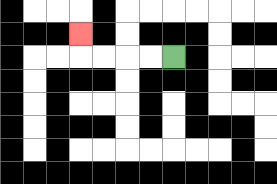{'start': '[7, 2]', 'end': '[3, 1]', 'path_directions': 'L,L,L,L,U', 'path_coordinates': '[[7, 2], [6, 2], [5, 2], [4, 2], [3, 2], [3, 1]]'}